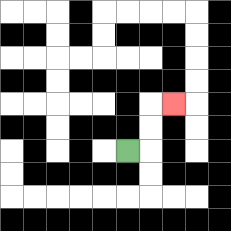{'start': '[5, 6]', 'end': '[7, 4]', 'path_directions': 'R,U,U,R', 'path_coordinates': '[[5, 6], [6, 6], [6, 5], [6, 4], [7, 4]]'}